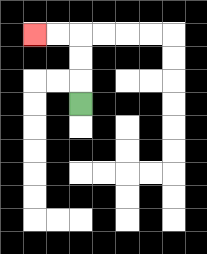{'start': '[3, 4]', 'end': '[1, 1]', 'path_directions': 'U,U,U,L,L', 'path_coordinates': '[[3, 4], [3, 3], [3, 2], [3, 1], [2, 1], [1, 1]]'}